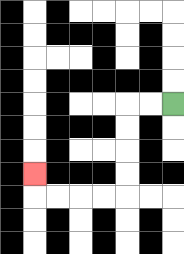{'start': '[7, 4]', 'end': '[1, 7]', 'path_directions': 'L,L,D,D,D,D,L,L,L,L,U', 'path_coordinates': '[[7, 4], [6, 4], [5, 4], [5, 5], [5, 6], [5, 7], [5, 8], [4, 8], [3, 8], [2, 8], [1, 8], [1, 7]]'}